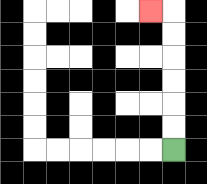{'start': '[7, 6]', 'end': '[6, 0]', 'path_directions': 'U,U,U,U,U,U,L', 'path_coordinates': '[[7, 6], [7, 5], [7, 4], [7, 3], [7, 2], [7, 1], [7, 0], [6, 0]]'}